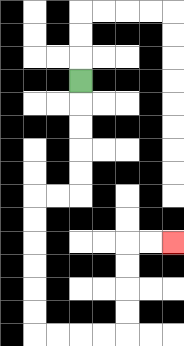{'start': '[3, 3]', 'end': '[7, 10]', 'path_directions': 'D,D,D,D,D,L,L,D,D,D,D,D,D,R,R,R,R,U,U,U,U,R,R', 'path_coordinates': '[[3, 3], [3, 4], [3, 5], [3, 6], [3, 7], [3, 8], [2, 8], [1, 8], [1, 9], [1, 10], [1, 11], [1, 12], [1, 13], [1, 14], [2, 14], [3, 14], [4, 14], [5, 14], [5, 13], [5, 12], [5, 11], [5, 10], [6, 10], [7, 10]]'}